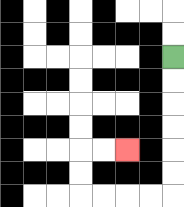{'start': '[7, 2]', 'end': '[5, 6]', 'path_directions': 'D,D,D,D,D,D,L,L,L,L,U,U,R,R', 'path_coordinates': '[[7, 2], [7, 3], [7, 4], [7, 5], [7, 6], [7, 7], [7, 8], [6, 8], [5, 8], [4, 8], [3, 8], [3, 7], [3, 6], [4, 6], [5, 6]]'}